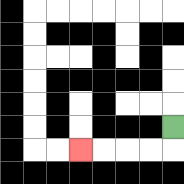{'start': '[7, 5]', 'end': '[3, 6]', 'path_directions': 'D,L,L,L,L', 'path_coordinates': '[[7, 5], [7, 6], [6, 6], [5, 6], [4, 6], [3, 6]]'}